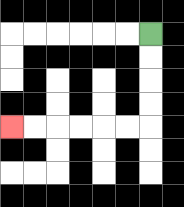{'start': '[6, 1]', 'end': '[0, 5]', 'path_directions': 'D,D,D,D,L,L,L,L,L,L', 'path_coordinates': '[[6, 1], [6, 2], [6, 3], [6, 4], [6, 5], [5, 5], [4, 5], [3, 5], [2, 5], [1, 5], [0, 5]]'}